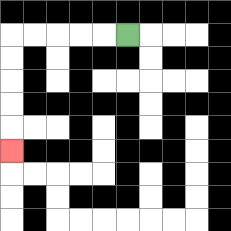{'start': '[5, 1]', 'end': '[0, 6]', 'path_directions': 'L,L,L,L,L,D,D,D,D,D', 'path_coordinates': '[[5, 1], [4, 1], [3, 1], [2, 1], [1, 1], [0, 1], [0, 2], [0, 3], [0, 4], [0, 5], [0, 6]]'}